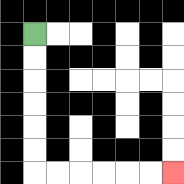{'start': '[1, 1]', 'end': '[7, 7]', 'path_directions': 'D,D,D,D,D,D,R,R,R,R,R,R', 'path_coordinates': '[[1, 1], [1, 2], [1, 3], [1, 4], [1, 5], [1, 6], [1, 7], [2, 7], [3, 7], [4, 7], [5, 7], [6, 7], [7, 7]]'}